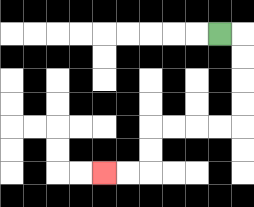{'start': '[9, 1]', 'end': '[4, 7]', 'path_directions': 'R,D,D,D,D,L,L,L,L,D,D,L,L', 'path_coordinates': '[[9, 1], [10, 1], [10, 2], [10, 3], [10, 4], [10, 5], [9, 5], [8, 5], [7, 5], [6, 5], [6, 6], [6, 7], [5, 7], [4, 7]]'}